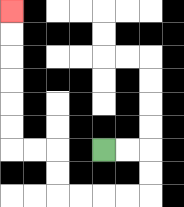{'start': '[4, 6]', 'end': '[0, 0]', 'path_directions': 'R,R,D,D,L,L,L,L,U,U,L,L,U,U,U,U,U,U', 'path_coordinates': '[[4, 6], [5, 6], [6, 6], [6, 7], [6, 8], [5, 8], [4, 8], [3, 8], [2, 8], [2, 7], [2, 6], [1, 6], [0, 6], [0, 5], [0, 4], [0, 3], [0, 2], [0, 1], [0, 0]]'}